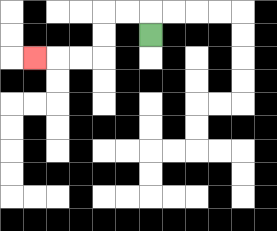{'start': '[6, 1]', 'end': '[1, 2]', 'path_directions': 'U,L,L,D,D,L,L,L', 'path_coordinates': '[[6, 1], [6, 0], [5, 0], [4, 0], [4, 1], [4, 2], [3, 2], [2, 2], [1, 2]]'}